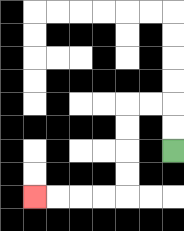{'start': '[7, 6]', 'end': '[1, 8]', 'path_directions': 'U,U,L,L,D,D,D,D,L,L,L,L', 'path_coordinates': '[[7, 6], [7, 5], [7, 4], [6, 4], [5, 4], [5, 5], [5, 6], [5, 7], [5, 8], [4, 8], [3, 8], [2, 8], [1, 8]]'}